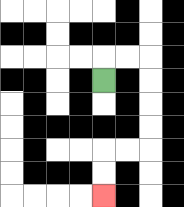{'start': '[4, 3]', 'end': '[4, 8]', 'path_directions': 'U,R,R,D,D,D,D,L,L,D,D', 'path_coordinates': '[[4, 3], [4, 2], [5, 2], [6, 2], [6, 3], [6, 4], [6, 5], [6, 6], [5, 6], [4, 6], [4, 7], [4, 8]]'}